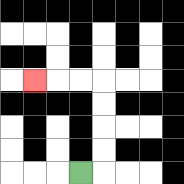{'start': '[3, 7]', 'end': '[1, 3]', 'path_directions': 'R,U,U,U,U,L,L,L', 'path_coordinates': '[[3, 7], [4, 7], [4, 6], [4, 5], [4, 4], [4, 3], [3, 3], [2, 3], [1, 3]]'}